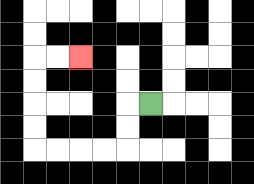{'start': '[6, 4]', 'end': '[3, 2]', 'path_directions': 'L,D,D,L,L,L,L,U,U,U,U,R,R', 'path_coordinates': '[[6, 4], [5, 4], [5, 5], [5, 6], [4, 6], [3, 6], [2, 6], [1, 6], [1, 5], [1, 4], [1, 3], [1, 2], [2, 2], [3, 2]]'}